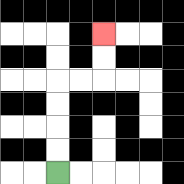{'start': '[2, 7]', 'end': '[4, 1]', 'path_directions': 'U,U,U,U,R,R,U,U', 'path_coordinates': '[[2, 7], [2, 6], [2, 5], [2, 4], [2, 3], [3, 3], [4, 3], [4, 2], [4, 1]]'}